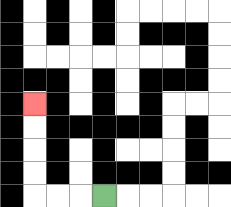{'start': '[4, 8]', 'end': '[1, 4]', 'path_directions': 'L,L,L,U,U,U,U', 'path_coordinates': '[[4, 8], [3, 8], [2, 8], [1, 8], [1, 7], [1, 6], [1, 5], [1, 4]]'}